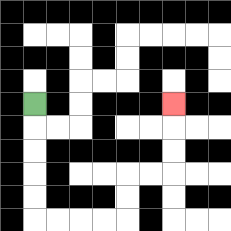{'start': '[1, 4]', 'end': '[7, 4]', 'path_directions': 'D,D,D,D,D,R,R,R,R,U,U,R,R,U,U,U', 'path_coordinates': '[[1, 4], [1, 5], [1, 6], [1, 7], [1, 8], [1, 9], [2, 9], [3, 9], [4, 9], [5, 9], [5, 8], [5, 7], [6, 7], [7, 7], [7, 6], [7, 5], [7, 4]]'}